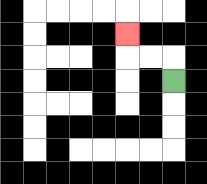{'start': '[7, 3]', 'end': '[5, 1]', 'path_directions': 'U,L,L,U', 'path_coordinates': '[[7, 3], [7, 2], [6, 2], [5, 2], [5, 1]]'}